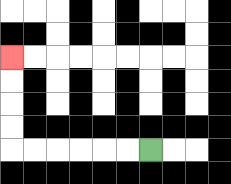{'start': '[6, 6]', 'end': '[0, 2]', 'path_directions': 'L,L,L,L,L,L,U,U,U,U', 'path_coordinates': '[[6, 6], [5, 6], [4, 6], [3, 6], [2, 6], [1, 6], [0, 6], [0, 5], [0, 4], [0, 3], [0, 2]]'}